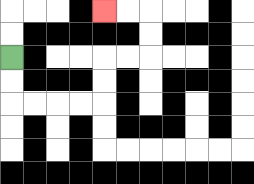{'start': '[0, 2]', 'end': '[4, 0]', 'path_directions': 'D,D,R,R,R,R,U,U,R,R,U,U,L,L', 'path_coordinates': '[[0, 2], [0, 3], [0, 4], [1, 4], [2, 4], [3, 4], [4, 4], [4, 3], [4, 2], [5, 2], [6, 2], [6, 1], [6, 0], [5, 0], [4, 0]]'}